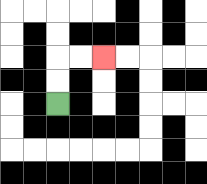{'start': '[2, 4]', 'end': '[4, 2]', 'path_directions': 'U,U,R,R', 'path_coordinates': '[[2, 4], [2, 3], [2, 2], [3, 2], [4, 2]]'}